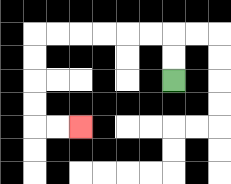{'start': '[7, 3]', 'end': '[3, 5]', 'path_directions': 'U,U,L,L,L,L,L,L,D,D,D,D,R,R', 'path_coordinates': '[[7, 3], [7, 2], [7, 1], [6, 1], [5, 1], [4, 1], [3, 1], [2, 1], [1, 1], [1, 2], [1, 3], [1, 4], [1, 5], [2, 5], [3, 5]]'}